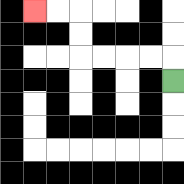{'start': '[7, 3]', 'end': '[1, 0]', 'path_directions': 'U,L,L,L,L,U,U,L,L', 'path_coordinates': '[[7, 3], [7, 2], [6, 2], [5, 2], [4, 2], [3, 2], [3, 1], [3, 0], [2, 0], [1, 0]]'}